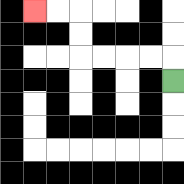{'start': '[7, 3]', 'end': '[1, 0]', 'path_directions': 'U,L,L,L,L,U,U,L,L', 'path_coordinates': '[[7, 3], [7, 2], [6, 2], [5, 2], [4, 2], [3, 2], [3, 1], [3, 0], [2, 0], [1, 0]]'}